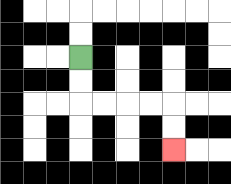{'start': '[3, 2]', 'end': '[7, 6]', 'path_directions': 'D,D,R,R,R,R,D,D', 'path_coordinates': '[[3, 2], [3, 3], [3, 4], [4, 4], [5, 4], [6, 4], [7, 4], [7, 5], [7, 6]]'}